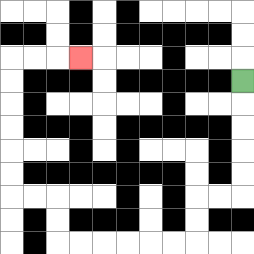{'start': '[10, 3]', 'end': '[3, 2]', 'path_directions': 'D,D,D,D,D,L,L,D,D,L,L,L,L,L,L,U,U,L,L,U,U,U,U,U,U,R,R,R', 'path_coordinates': '[[10, 3], [10, 4], [10, 5], [10, 6], [10, 7], [10, 8], [9, 8], [8, 8], [8, 9], [8, 10], [7, 10], [6, 10], [5, 10], [4, 10], [3, 10], [2, 10], [2, 9], [2, 8], [1, 8], [0, 8], [0, 7], [0, 6], [0, 5], [0, 4], [0, 3], [0, 2], [1, 2], [2, 2], [3, 2]]'}